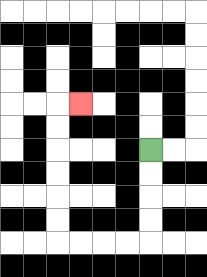{'start': '[6, 6]', 'end': '[3, 4]', 'path_directions': 'D,D,D,D,L,L,L,L,U,U,U,U,U,U,R', 'path_coordinates': '[[6, 6], [6, 7], [6, 8], [6, 9], [6, 10], [5, 10], [4, 10], [3, 10], [2, 10], [2, 9], [2, 8], [2, 7], [2, 6], [2, 5], [2, 4], [3, 4]]'}